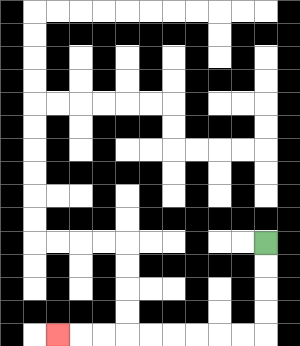{'start': '[11, 10]', 'end': '[2, 14]', 'path_directions': 'D,D,D,D,L,L,L,L,L,L,L,L,L', 'path_coordinates': '[[11, 10], [11, 11], [11, 12], [11, 13], [11, 14], [10, 14], [9, 14], [8, 14], [7, 14], [6, 14], [5, 14], [4, 14], [3, 14], [2, 14]]'}